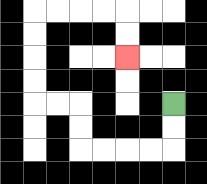{'start': '[7, 4]', 'end': '[5, 2]', 'path_directions': 'D,D,L,L,L,L,U,U,L,L,U,U,U,U,R,R,R,R,D,D', 'path_coordinates': '[[7, 4], [7, 5], [7, 6], [6, 6], [5, 6], [4, 6], [3, 6], [3, 5], [3, 4], [2, 4], [1, 4], [1, 3], [1, 2], [1, 1], [1, 0], [2, 0], [3, 0], [4, 0], [5, 0], [5, 1], [5, 2]]'}